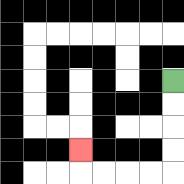{'start': '[7, 3]', 'end': '[3, 6]', 'path_directions': 'D,D,D,D,L,L,L,L,U', 'path_coordinates': '[[7, 3], [7, 4], [7, 5], [7, 6], [7, 7], [6, 7], [5, 7], [4, 7], [3, 7], [3, 6]]'}